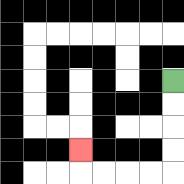{'start': '[7, 3]', 'end': '[3, 6]', 'path_directions': 'D,D,D,D,L,L,L,L,U', 'path_coordinates': '[[7, 3], [7, 4], [7, 5], [7, 6], [7, 7], [6, 7], [5, 7], [4, 7], [3, 7], [3, 6]]'}